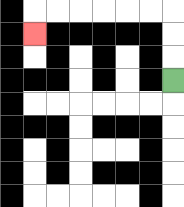{'start': '[7, 3]', 'end': '[1, 1]', 'path_directions': 'U,U,U,L,L,L,L,L,L,D', 'path_coordinates': '[[7, 3], [7, 2], [7, 1], [7, 0], [6, 0], [5, 0], [4, 0], [3, 0], [2, 0], [1, 0], [1, 1]]'}